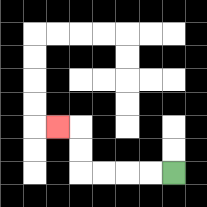{'start': '[7, 7]', 'end': '[2, 5]', 'path_directions': 'L,L,L,L,U,U,L', 'path_coordinates': '[[7, 7], [6, 7], [5, 7], [4, 7], [3, 7], [3, 6], [3, 5], [2, 5]]'}